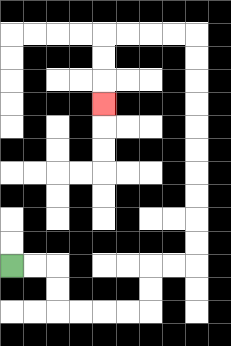{'start': '[0, 11]', 'end': '[4, 4]', 'path_directions': 'R,R,D,D,R,R,R,R,U,U,R,R,U,U,U,U,U,U,U,U,U,U,L,L,L,L,D,D,D', 'path_coordinates': '[[0, 11], [1, 11], [2, 11], [2, 12], [2, 13], [3, 13], [4, 13], [5, 13], [6, 13], [6, 12], [6, 11], [7, 11], [8, 11], [8, 10], [8, 9], [8, 8], [8, 7], [8, 6], [8, 5], [8, 4], [8, 3], [8, 2], [8, 1], [7, 1], [6, 1], [5, 1], [4, 1], [4, 2], [4, 3], [4, 4]]'}